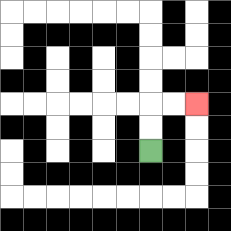{'start': '[6, 6]', 'end': '[8, 4]', 'path_directions': 'U,U,R,R', 'path_coordinates': '[[6, 6], [6, 5], [6, 4], [7, 4], [8, 4]]'}